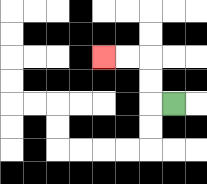{'start': '[7, 4]', 'end': '[4, 2]', 'path_directions': 'L,U,U,L,L', 'path_coordinates': '[[7, 4], [6, 4], [6, 3], [6, 2], [5, 2], [4, 2]]'}